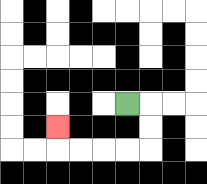{'start': '[5, 4]', 'end': '[2, 5]', 'path_directions': 'R,D,D,L,L,L,L,U', 'path_coordinates': '[[5, 4], [6, 4], [6, 5], [6, 6], [5, 6], [4, 6], [3, 6], [2, 6], [2, 5]]'}